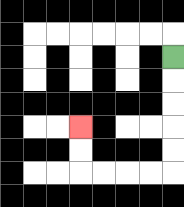{'start': '[7, 2]', 'end': '[3, 5]', 'path_directions': 'D,D,D,D,D,L,L,L,L,U,U', 'path_coordinates': '[[7, 2], [7, 3], [7, 4], [7, 5], [7, 6], [7, 7], [6, 7], [5, 7], [4, 7], [3, 7], [3, 6], [3, 5]]'}